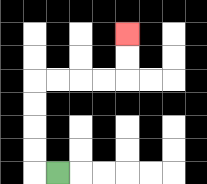{'start': '[2, 7]', 'end': '[5, 1]', 'path_directions': 'L,U,U,U,U,R,R,R,R,U,U', 'path_coordinates': '[[2, 7], [1, 7], [1, 6], [1, 5], [1, 4], [1, 3], [2, 3], [3, 3], [4, 3], [5, 3], [5, 2], [5, 1]]'}